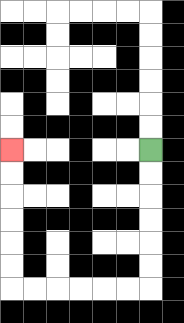{'start': '[6, 6]', 'end': '[0, 6]', 'path_directions': 'D,D,D,D,D,D,L,L,L,L,L,L,U,U,U,U,U,U', 'path_coordinates': '[[6, 6], [6, 7], [6, 8], [6, 9], [6, 10], [6, 11], [6, 12], [5, 12], [4, 12], [3, 12], [2, 12], [1, 12], [0, 12], [0, 11], [0, 10], [0, 9], [0, 8], [0, 7], [0, 6]]'}